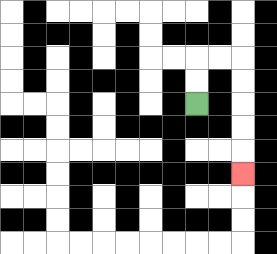{'start': '[8, 4]', 'end': '[10, 7]', 'path_directions': 'U,U,R,R,D,D,D,D,D', 'path_coordinates': '[[8, 4], [8, 3], [8, 2], [9, 2], [10, 2], [10, 3], [10, 4], [10, 5], [10, 6], [10, 7]]'}